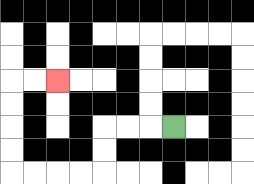{'start': '[7, 5]', 'end': '[2, 3]', 'path_directions': 'L,L,L,D,D,L,L,L,L,U,U,U,U,R,R', 'path_coordinates': '[[7, 5], [6, 5], [5, 5], [4, 5], [4, 6], [4, 7], [3, 7], [2, 7], [1, 7], [0, 7], [0, 6], [0, 5], [0, 4], [0, 3], [1, 3], [2, 3]]'}